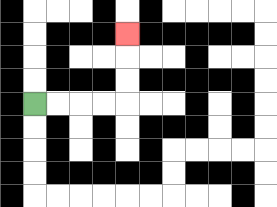{'start': '[1, 4]', 'end': '[5, 1]', 'path_directions': 'R,R,R,R,U,U,U', 'path_coordinates': '[[1, 4], [2, 4], [3, 4], [4, 4], [5, 4], [5, 3], [5, 2], [5, 1]]'}